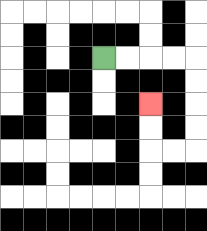{'start': '[4, 2]', 'end': '[6, 4]', 'path_directions': 'R,R,R,R,D,D,D,D,L,L,U,U', 'path_coordinates': '[[4, 2], [5, 2], [6, 2], [7, 2], [8, 2], [8, 3], [8, 4], [8, 5], [8, 6], [7, 6], [6, 6], [6, 5], [6, 4]]'}